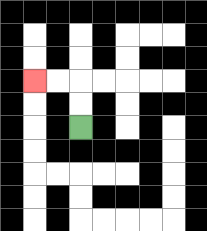{'start': '[3, 5]', 'end': '[1, 3]', 'path_directions': 'U,U,L,L', 'path_coordinates': '[[3, 5], [3, 4], [3, 3], [2, 3], [1, 3]]'}